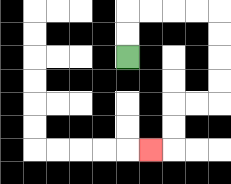{'start': '[5, 2]', 'end': '[6, 6]', 'path_directions': 'U,U,R,R,R,R,D,D,D,D,L,L,D,D,L', 'path_coordinates': '[[5, 2], [5, 1], [5, 0], [6, 0], [7, 0], [8, 0], [9, 0], [9, 1], [9, 2], [9, 3], [9, 4], [8, 4], [7, 4], [7, 5], [7, 6], [6, 6]]'}